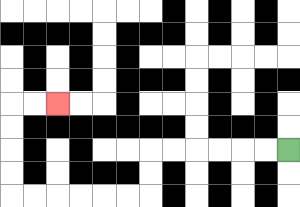{'start': '[12, 6]', 'end': '[2, 4]', 'path_directions': 'L,L,L,L,L,L,D,D,L,L,L,L,L,L,U,U,U,U,R,R', 'path_coordinates': '[[12, 6], [11, 6], [10, 6], [9, 6], [8, 6], [7, 6], [6, 6], [6, 7], [6, 8], [5, 8], [4, 8], [3, 8], [2, 8], [1, 8], [0, 8], [0, 7], [0, 6], [0, 5], [0, 4], [1, 4], [2, 4]]'}